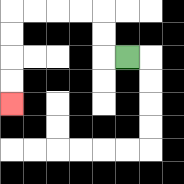{'start': '[5, 2]', 'end': '[0, 4]', 'path_directions': 'L,U,U,L,L,L,L,D,D,D,D', 'path_coordinates': '[[5, 2], [4, 2], [4, 1], [4, 0], [3, 0], [2, 0], [1, 0], [0, 0], [0, 1], [0, 2], [0, 3], [0, 4]]'}